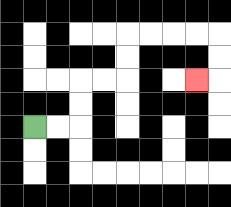{'start': '[1, 5]', 'end': '[8, 3]', 'path_directions': 'R,R,U,U,R,R,U,U,R,R,R,R,D,D,L', 'path_coordinates': '[[1, 5], [2, 5], [3, 5], [3, 4], [3, 3], [4, 3], [5, 3], [5, 2], [5, 1], [6, 1], [7, 1], [8, 1], [9, 1], [9, 2], [9, 3], [8, 3]]'}